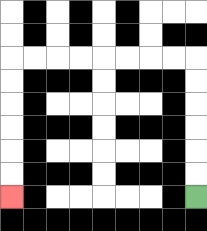{'start': '[8, 8]', 'end': '[0, 8]', 'path_directions': 'U,U,U,U,U,U,L,L,L,L,L,L,L,L,D,D,D,D,D,D', 'path_coordinates': '[[8, 8], [8, 7], [8, 6], [8, 5], [8, 4], [8, 3], [8, 2], [7, 2], [6, 2], [5, 2], [4, 2], [3, 2], [2, 2], [1, 2], [0, 2], [0, 3], [0, 4], [0, 5], [0, 6], [0, 7], [0, 8]]'}